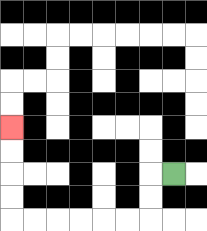{'start': '[7, 7]', 'end': '[0, 5]', 'path_directions': 'L,D,D,L,L,L,L,L,L,U,U,U,U', 'path_coordinates': '[[7, 7], [6, 7], [6, 8], [6, 9], [5, 9], [4, 9], [3, 9], [2, 9], [1, 9], [0, 9], [0, 8], [0, 7], [0, 6], [0, 5]]'}